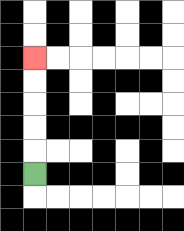{'start': '[1, 7]', 'end': '[1, 2]', 'path_directions': 'U,U,U,U,U', 'path_coordinates': '[[1, 7], [1, 6], [1, 5], [1, 4], [1, 3], [1, 2]]'}